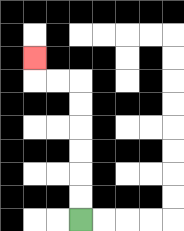{'start': '[3, 9]', 'end': '[1, 2]', 'path_directions': 'U,U,U,U,U,U,L,L,U', 'path_coordinates': '[[3, 9], [3, 8], [3, 7], [3, 6], [3, 5], [3, 4], [3, 3], [2, 3], [1, 3], [1, 2]]'}